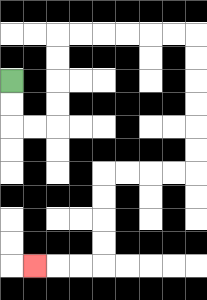{'start': '[0, 3]', 'end': '[1, 11]', 'path_directions': 'D,D,R,R,U,U,U,U,R,R,R,R,R,R,D,D,D,D,D,D,L,L,L,L,D,D,D,D,L,L,L', 'path_coordinates': '[[0, 3], [0, 4], [0, 5], [1, 5], [2, 5], [2, 4], [2, 3], [2, 2], [2, 1], [3, 1], [4, 1], [5, 1], [6, 1], [7, 1], [8, 1], [8, 2], [8, 3], [8, 4], [8, 5], [8, 6], [8, 7], [7, 7], [6, 7], [5, 7], [4, 7], [4, 8], [4, 9], [4, 10], [4, 11], [3, 11], [2, 11], [1, 11]]'}